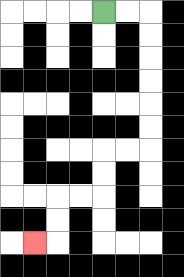{'start': '[4, 0]', 'end': '[1, 10]', 'path_directions': 'R,R,D,D,D,D,D,D,L,L,D,D,L,L,D,D,L', 'path_coordinates': '[[4, 0], [5, 0], [6, 0], [6, 1], [6, 2], [6, 3], [6, 4], [6, 5], [6, 6], [5, 6], [4, 6], [4, 7], [4, 8], [3, 8], [2, 8], [2, 9], [2, 10], [1, 10]]'}